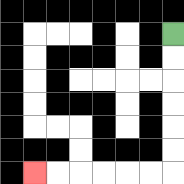{'start': '[7, 1]', 'end': '[1, 7]', 'path_directions': 'D,D,D,D,D,D,L,L,L,L,L,L', 'path_coordinates': '[[7, 1], [7, 2], [7, 3], [7, 4], [7, 5], [7, 6], [7, 7], [6, 7], [5, 7], [4, 7], [3, 7], [2, 7], [1, 7]]'}